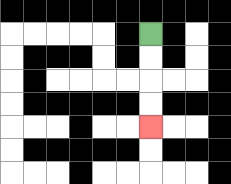{'start': '[6, 1]', 'end': '[6, 5]', 'path_directions': 'D,D,D,D', 'path_coordinates': '[[6, 1], [6, 2], [6, 3], [6, 4], [6, 5]]'}